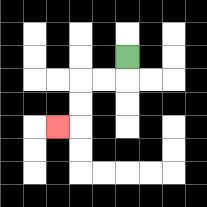{'start': '[5, 2]', 'end': '[2, 5]', 'path_directions': 'D,L,L,D,D,L', 'path_coordinates': '[[5, 2], [5, 3], [4, 3], [3, 3], [3, 4], [3, 5], [2, 5]]'}